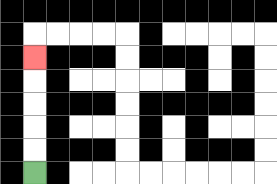{'start': '[1, 7]', 'end': '[1, 2]', 'path_directions': 'U,U,U,U,U', 'path_coordinates': '[[1, 7], [1, 6], [1, 5], [1, 4], [1, 3], [1, 2]]'}